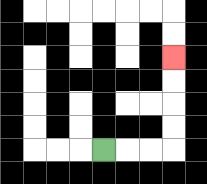{'start': '[4, 6]', 'end': '[7, 2]', 'path_directions': 'R,R,R,U,U,U,U', 'path_coordinates': '[[4, 6], [5, 6], [6, 6], [7, 6], [7, 5], [7, 4], [7, 3], [7, 2]]'}